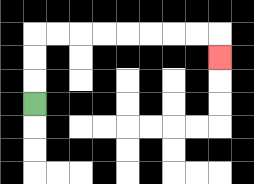{'start': '[1, 4]', 'end': '[9, 2]', 'path_directions': 'U,U,U,R,R,R,R,R,R,R,R,D', 'path_coordinates': '[[1, 4], [1, 3], [1, 2], [1, 1], [2, 1], [3, 1], [4, 1], [5, 1], [6, 1], [7, 1], [8, 1], [9, 1], [9, 2]]'}